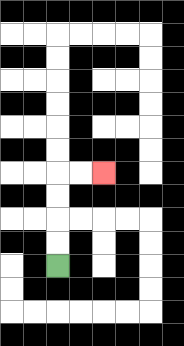{'start': '[2, 11]', 'end': '[4, 7]', 'path_directions': 'U,U,U,U,R,R', 'path_coordinates': '[[2, 11], [2, 10], [2, 9], [2, 8], [2, 7], [3, 7], [4, 7]]'}